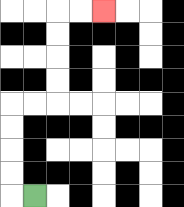{'start': '[1, 8]', 'end': '[4, 0]', 'path_directions': 'L,U,U,U,U,R,R,U,U,U,U,R,R', 'path_coordinates': '[[1, 8], [0, 8], [0, 7], [0, 6], [0, 5], [0, 4], [1, 4], [2, 4], [2, 3], [2, 2], [2, 1], [2, 0], [3, 0], [4, 0]]'}